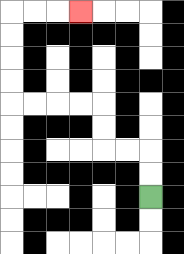{'start': '[6, 8]', 'end': '[3, 0]', 'path_directions': 'U,U,L,L,U,U,L,L,L,L,U,U,U,U,R,R,R', 'path_coordinates': '[[6, 8], [6, 7], [6, 6], [5, 6], [4, 6], [4, 5], [4, 4], [3, 4], [2, 4], [1, 4], [0, 4], [0, 3], [0, 2], [0, 1], [0, 0], [1, 0], [2, 0], [3, 0]]'}